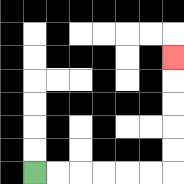{'start': '[1, 7]', 'end': '[7, 2]', 'path_directions': 'R,R,R,R,R,R,U,U,U,U,U', 'path_coordinates': '[[1, 7], [2, 7], [3, 7], [4, 7], [5, 7], [6, 7], [7, 7], [7, 6], [7, 5], [7, 4], [7, 3], [7, 2]]'}